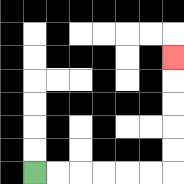{'start': '[1, 7]', 'end': '[7, 2]', 'path_directions': 'R,R,R,R,R,R,U,U,U,U,U', 'path_coordinates': '[[1, 7], [2, 7], [3, 7], [4, 7], [5, 7], [6, 7], [7, 7], [7, 6], [7, 5], [7, 4], [7, 3], [7, 2]]'}